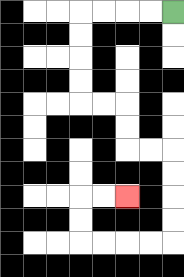{'start': '[7, 0]', 'end': '[5, 8]', 'path_directions': 'L,L,L,L,D,D,D,D,R,R,D,D,R,R,D,D,D,D,L,L,L,L,U,U,R,R', 'path_coordinates': '[[7, 0], [6, 0], [5, 0], [4, 0], [3, 0], [3, 1], [3, 2], [3, 3], [3, 4], [4, 4], [5, 4], [5, 5], [5, 6], [6, 6], [7, 6], [7, 7], [7, 8], [7, 9], [7, 10], [6, 10], [5, 10], [4, 10], [3, 10], [3, 9], [3, 8], [4, 8], [5, 8]]'}